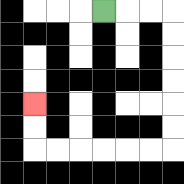{'start': '[4, 0]', 'end': '[1, 4]', 'path_directions': 'R,R,R,D,D,D,D,D,D,L,L,L,L,L,L,U,U', 'path_coordinates': '[[4, 0], [5, 0], [6, 0], [7, 0], [7, 1], [7, 2], [7, 3], [7, 4], [7, 5], [7, 6], [6, 6], [5, 6], [4, 6], [3, 6], [2, 6], [1, 6], [1, 5], [1, 4]]'}